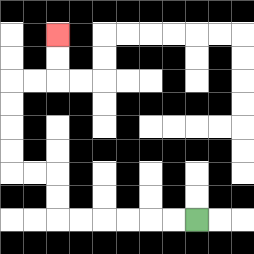{'start': '[8, 9]', 'end': '[2, 1]', 'path_directions': 'L,L,L,L,L,L,U,U,L,L,U,U,U,U,R,R,U,U', 'path_coordinates': '[[8, 9], [7, 9], [6, 9], [5, 9], [4, 9], [3, 9], [2, 9], [2, 8], [2, 7], [1, 7], [0, 7], [0, 6], [0, 5], [0, 4], [0, 3], [1, 3], [2, 3], [2, 2], [2, 1]]'}